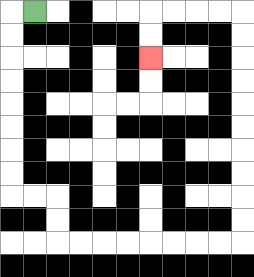{'start': '[1, 0]', 'end': '[6, 2]', 'path_directions': 'L,D,D,D,D,D,D,D,D,R,R,D,D,R,R,R,R,R,R,R,R,U,U,U,U,U,U,U,U,U,U,L,L,L,L,D,D', 'path_coordinates': '[[1, 0], [0, 0], [0, 1], [0, 2], [0, 3], [0, 4], [0, 5], [0, 6], [0, 7], [0, 8], [1, 8], [2, 8], [2, 9], [2, 10], [3, 10], [4, 10], [5, 10], [6, 10], [7, 10], [8, 10], [9, 10], [10, 10], [10, 9], [10, 8], [10, 7], [10, 6], [10, 5], [10, 4], [10, 3], [10, 2], [10, 1], [10, 0], [9, 0], [8, 0], [7, 0], [6, 0], [6, 1], [6, 2]]'}